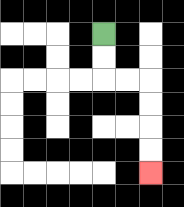{'start': '[4, 1]', 'end': '[6, 7]', 'path_directions': 'D,D,R,R,D,D,D,D', 'path_coordinates': '[[4, 1], [4, 2], [4, 3], [5, 3], [6, 3], [6, 4], [6, 5], [6, 6], [6, 7]]'}